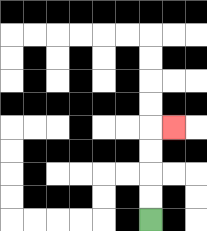{'start': '[6, 9]', 'end': '[7, 5]', 'path_directions': 'U,U,U,U,R', 'path_coordinates': '[[6, 9], [6, 8], [6, 7], [6, 6], [6, 5], [7, 5]]'}